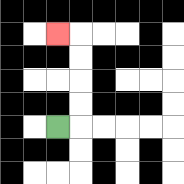{'start': '[2, 5]', 'end': '[2, 1]', 'path_directions': 'R,U,U,U,U,L', 'path_coordinates': '[[2, 5], [3, 5], [3, 4], [3, 3], [3, 2], [3, 1], [2, 1]]'}